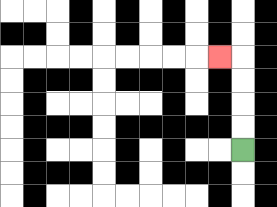{'start': '[10, 6]', 'end': '[9, 2]', 'path_directions': 'U,U,U,U,L', 'path_coordinates': '[[10, 6], [10, 5], [10, 4], [10, 3], [10, 2], [9, 2]]'}